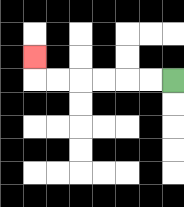{'start': '[7, 3]', 'end': '[1, 2]', 'path_directions': 'L,L,L,L,L,L,U', 'path_coordinates': '[[7, 3], [6, 3], [5, 3], [4, 3], [3, 3], [2, 3], [1, 3], [1, 2]]'}